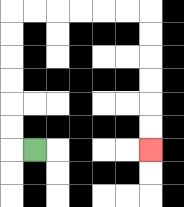{'start': '[1, 6]', 'end': '[6, 6]', 'path_directions': 'L,U,U,U,U,U,U,R,R,R,R,R,R,D,D,D,D,D,D', 'path_coordinates': '[[1, 6], [0, 6], [0, 5], [0, 4], [0, 3], [0, 2], [0, 1], [0, 0], [1, 0], [2, 0], [3, 0], [4, 0], [5, 0], [6, 0], [6, 1], [6, 2], [6, 3], [6, 4], [6, 5], [6, 6]]'}